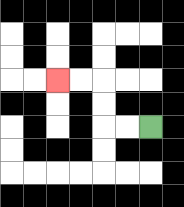{'start': '[6, 5]', 'end': '[2, 3]', 'path_directions': 'L,L,U,U,L,L', 'path_coordinates': '[[6, 5], [5, 5], [4, 5], [4, 4], [4, 3], [3, 3], [2, 3]]'}